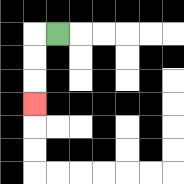{'start': '[2, 1]', 'end': '[1, 4]', 'path_directions': 'L,D,D,D', 'path_coordinates': '[[2, 1], [1, 1], [1, 2], [1, 3], [1, 4]]'}